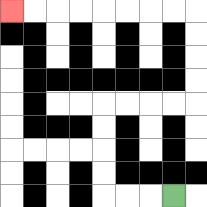{'start': '[7, 8]', 'end': '[0, 0]', 'path_directions': 'L,L,L,U,U,U,U,R,R,R,R,U,U,U,U,L,L,L,L,L,L,L,L', 'path_coordinates': '[[7, 8], [6, 8], [5, 8], [4, 8], [4, 7], [4, 6], [4, 5], [4, 4], [5, 4], [6, 4], [7, 4], [8, 4], [8, 3], [8, 2], [8, 1], [8, 0], [7, 0], [6, 0], [5, 0], [4, 0], [3, 0], [2, 0], [1, 0], [0, 0]]'}